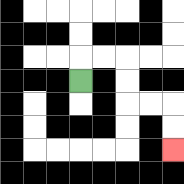{'start': '[3, 3]', 'end': '[7, 6]', 'path_directions': 'U,R,R,D,D,R,R,D,D', 'path_coordinates': '[[3, 3], [3, 2], [4, 2], [5, 2], [5, 3], [5, 4], [6, 4], [7, 4], [7, 5], [7, 6]]'}